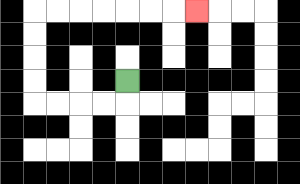{'start': '[5, 3]', 'end': '[8, 0]', 'path_directions': 'D,L,L,L,L,U,U,U,U,R,R,R,R,R,R,R', 'path_coordinates': '[[5, 3], [5, 4], [4, 4], [3, 4], [2, 4], [1, 4], [1, 3], [1, 2], [1, 1], [1, 0], [2, 0], [3, 0], [4, 0], [5, 0], [6, 0], [7, 0], [8, 0]]'}